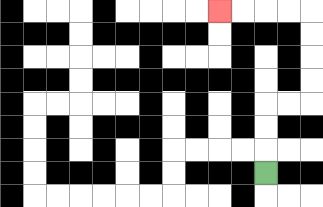{'start': '[11, 7]', 'end': '[9, 0]', 'path_directions': 'U,U,U,R,R,U,U,U,U,L,L,L,L', 'path_coordinates': '[[11, 7], [11, 6], [11, 5], [11, 4], [12, 4], [13, 4], [13, 3], [13, 2], [13, 1], [13, 0], [12, 0], [11, 0], [10, 0], [9, 0]]'}